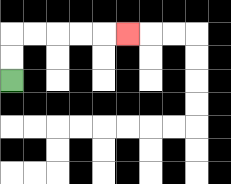{'start': '[0, 3]', 'end': '[5, 1]', 'path_directions': 'U,U,R,R,R,R,R', 'path_coordinates': '[[0, 3], [0, 2], [0, 1], [1, 1], [2, 1], [3, 1], [4, 1], [5, 1]]'}